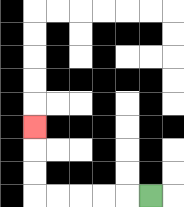{'start': '[6, 8]', 'end': '[1, 5]', 'path_directions': 'L,L,L,L,L,U,U,U', 'path_coordinates': '[[6, 8], [5, 8], [4, 8], [3, 8], [2, 8], [1, 8], [1, 7], [1, 6], [1, 5]]'}